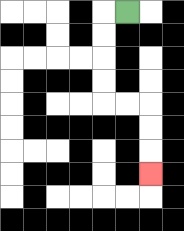{'start': '[5, 0]', 'end': '[6, 7]', 'path_directions': 'L,D,D,D,D,R,R,D,D,D', 'path_coordinates': '[[5, 0], [4, 0], [4, 1], [4, 2], [4, 3], [4, 4], [5, 4], [6, 4], [6, 5], [6, 6], [6, 7]]'}